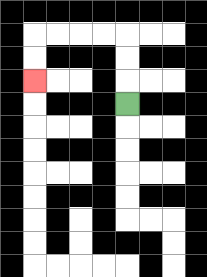{'start': '[5, 4]', 'end': '[1, 3]', 'path_directions': 'U,U,U,L,L,L,L,D,D', 'path_coordinates': '[[5, 4], [5, 3], [5, 2], [5, 1], [4, 1], [3, 1], [2, 1], [1, 1], [1, 2], [1, 3]]'}